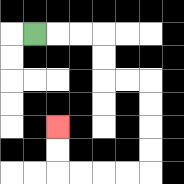{'start': '[1, 1]', 'end': '[2, 5]', 'path_directions': 'R,R,R,D,D,R,R,D,D,D,D,L,L,L,L,U,U', 'path_coordinates': '[[1, 1], [2, 1], [3, 1], [4, 1], [4, 2], [4, 3], [5, 3], [6, 3], [6, 4], [6, 5], [6, 6], [6, 7], [5, 7], [4, 7], [3, 7], [2, 7], [2, 6], [2, 5]]'}